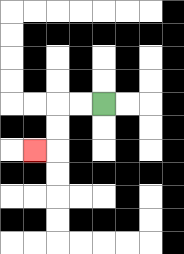{'start': '[4, 4]', 'end': '[1, 6]', 'path_directions': 'L,L,D,D,L', 'path_coordinates': '[[4, 4], [3, 4], [2, 4], [2, 5], [2, 6], [1, 6]]'}